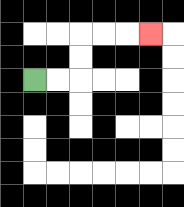{'start': '[1, 3]', 'end': '[6, 1]', 'path_directions': 'R,R,U,U,R,R,R', 'path_coordinates': '[[1, 3], [2, 3], [3, 3], [3, 2], [3, 1], [4, 1], [5, 1], [6, 1]]'}